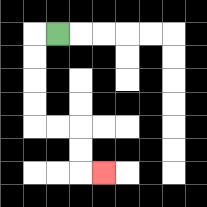{'start': '[2, 1]', 'end': '[4, 7]', 'path_directions': 'L,D,D,D,D,R,R,D,D,R', 'path_coordinates': '[[2, 1], [1, 1], [1, 2], [1, 3], [1, 4], [1, 5], [2, 5], [3, 5], [3, 6], [3, 7], [4, 7]]'}